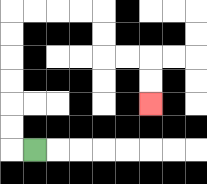{'start': '[1, 6]', 'end': '[6, 4]', 'path_directions': 'L,U,U,U,U,U,U,R,R,R,R,D,D,R,R,D,D', 'path_coordinates': '[[1, 6], [0, 6], [0, 5], [0, 4], [0, 3], [0, 2], [0, 1], [0, 0], [1, 0], [2, 0], [3, 0], [4, 0], [4, 1], [4, 2], [5, 2], [6, 2], [6, 3], [6, 4]]'}